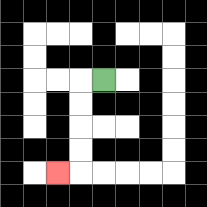{'start': '[4, 3]', 'end': '[2, 7]', 'path_directions': 'L,D,D,D,D,L', 'path_coordinates': '[[4, 3], [3, 3], [3, 4], [3, 5], [3, 6], [3, 7], [2, 7]]'}